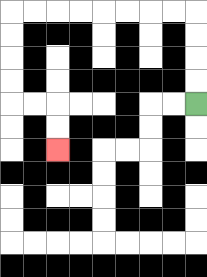{'start': '[8, 4]', 'end': '[2, 6]', 'path_directions': 'U,U,U,U,L,L,L,L,L,L,L,L,D,D,D,D,R,R,D,D', 'path_coordinates': '[[8, 4], [8, 3], [8, 2], [8, 1], [8, 0], [7, 0], [6, 0], [5, 0], [4, 0], [3, 0], [2, 0], [1, 0], [0, 0], [0, 1], [0, 2], [0, 3], [0, 4], [1, 4], [2, 4], [2, 5], [2, 6]]'}